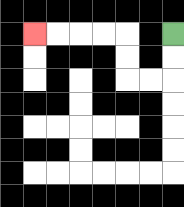{'start': '[7, 1]', 'end': '[1, 1]', 'path_directions': 'D,D,L,L,U,U,L,L,L,L', 'path_coordinates': '[[7, 1], [7, 2], [7, 3], [6, 3], [5, 3], [5, 2], [5, 1], [4, 1], [3, 1], [2, 1], [1, 1]]'}